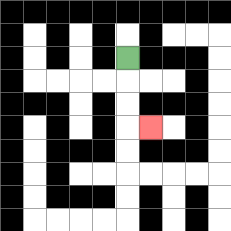{'start': '[5, 2]', 'end': '[6, 5]', 'path_directions': 'D,D,D,R', 'path_coordinates': '[[5, 2], [5, 3], [5, 4], [5, 5], [6, 5]]'}